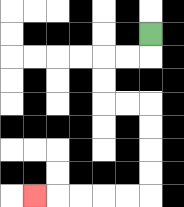{'start': '[6, 1]', 'end': '[1, 8]', 'path_directions': 'D,L,L,D,D,R,R,D,D,D,D,L,L,L,L,L', 'path_coordinates': '[[6, 1], [6, 2], [5, 2], [4, 2], [4, 3], [4, 4], [5, 4], [6, 4], [6, 5], [6, 6], [6, 7], [6, 8], [5, 8], [4, 8], [3, 8], [2, 8], [1, 8]]'}